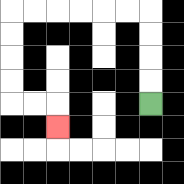{'start': '[6, 4]', 'end': '[2, 5]', 'path_directions': 'U,U,U,U,L,L,L,L,L,L,D,D,D,D,R,R,D', 'path_coordinates': '[[6, 4], [6, 3], [6, 2], [6, 1], [6, 0], [5, 0], [4, 0], [3, 0], [2, 0], [1, 0], [0, 0], [0, 1], [0, 2], [0, 3], [0, 4], [1, 4], [2, 4], [2, 5]]'}